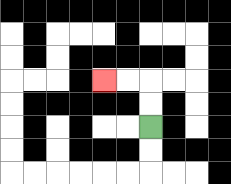{'start': '[6, 5]', 'end': '[4, 3]', 'path_directions': 'U,U,L,L', 'path_coordinates': '[[6, 5], [6, 4], [6, 3], [5, 3], [4, 3]]'}